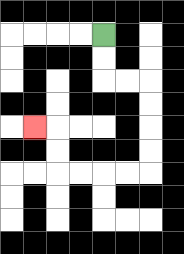{'start': '[4, 1]', 'end': '[1, 5]', 'path_directions': 'D,D,R,R,D,D,D,D,L,L,L,L,U,U,L', 'path_coordinates': '[[4, 1], [4, 2], [4, 3], [5, 3], [6, 3], [6, 4], [6, 5], [6, 6], [6, 7], [5, 7], [4, 7], [3, 7], [2, 7], [2, 6], [2, 5], [1, 5]]'}